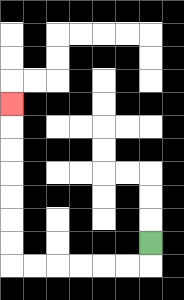{'start': '[6, 10]', 'end': '[0, 4]', 'path_directions': 'D,L,L,L,L,L,L,U,U,U,U,U,U,U', 'path_coordinates': '[[6, 10], [6, 11], [5, 11], [4, 11], [3, 11], [2, 11], [1, 11], [0, 11], [0, 10], [0, 9], [0, 8], [0, 7], [0, 6], [0, 5], [0, 4]]'}